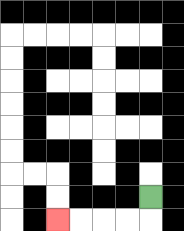{'start': '[6, 8]', 'end': '[2, 9]', 'path_directions': 'D,L,L,L,L', 'path_coordinates': '[[6, 8], [6, 9], [5, 9], [4, 9], [3, 9], [2, 9]]'}